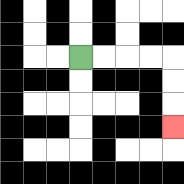{'start': '[3, 2]', 'end': '[7, 5]', 'path_directions': 'R,R,R,R,D,D,D', 'path_coordinates': '[[3, 2], [4, 2], [5, 2], [6, 2], [7, 2], [7, 3], [7, 4], [7, 5]]'}